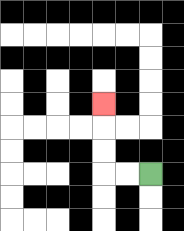{'start': '[6, 7]', 'end': '[4, 4]', 'path_directions': 'L,L,U,U,U', 'path_coordinates': '[[6, 7], [5, 7], [4, 7], [4, 6], [4, 5], [4, 4]]'}